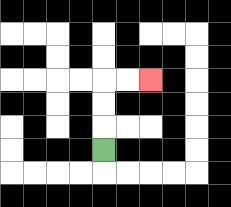{'start': '[4, 6]', 'end': '[6, 3]', 'path_directions': 'U,U,U,R,R', 'path_coordinates': '[[4, 6], [4, 5], [4, 4], [4, 3], [5, 3], [6, 3]]'}